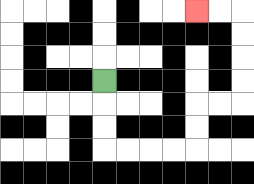{'start': '[4, 3]', 'end': '[8, 0]', 'path_directions': 'D,D,D,R,R,R,R,U,U,R,R,U,U,U,U,L,L', 'path_coordinates': '[[4, 3], [4, 4], [4, 5], [4, 6], [5, 6], [6, 6], [7, 6], [8, 6], [8, 5], [8, 4], [9, 4], [10, 4], [10, 3], [10, 2], [10, 1], [10, 0], [9, 0], [8, 0]]'}